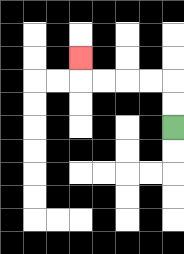{'start': '[7, 5]', 'end': '[3, 2]', 'path_directions': 'U,U,L,L,L,L,U', 'path_coordinates': '[[7, 5], [7, 4], [7, 3], [6, 3], [5, 3], [4, 3], [3, 3], [3, 2]]'}